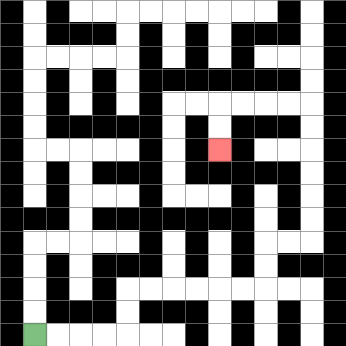{'start': '[1, 14]', 'end': '[9, 6]', 'path_directions': 'R,R,R,R,U,U,R,R,R,R,R,R,U,U,R,R,U,U,U,U,U,U,L,L,L,L,D,D', 'path_coordinates': '[[1, 14], [2, 14], [3, 14], [4, 14], [5, 14], [5, 13], [5, 12], [6, 12], [7, 12], [8, 12], [9, 12], [10, 12], [11, 12], [11, 11], [11, 10], [12, 10], [13, 10], [13, 9], [13, 8], [13, 7], [13, 6], [13, 5], [13, 4], [12, 4], [11, 4], [10, 4], [9, 4], [9, 5], [9, 6]]'}